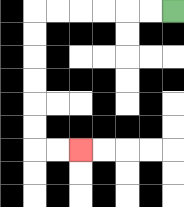{'start': '[7, 0]', 'end': '[3, 6]', 'path_directions': 'L,L,L,L,L,L,D,D,D,D,D,D,R,R', 'path_coordinates': '[[7, 0], [6, 0], [5, 0], [4, 0], [3, 0], [2, 0], [1, 0], [1, 1], [1, 2], [1, 3], [1, 4], [1, 5], [1, 6], [2, 6], [3, 6]]'}